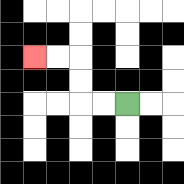{'start': '[5, 4]', 'end': '[1, 2]', 'path_directions': 'L,L,U,U,L,L', 'path_coordinates': '[[5, 4], [4, 4], [3, 4], [3, 3], [3, 2], [2, 2], [1, 2]]'}